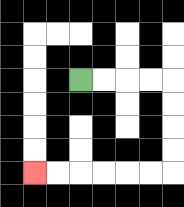{'start': '[3, 3]', 'end': '[1, 7]', 'path_directions': 'R,R,R,R,D,D,D,D,L,L,L,L,L,L', 'path_coordinates': '[[3, 3], [4, 3], [5, 3], [6, 3], [7, 3], [7, 4], [7, 5], [7, 6], [7, 7], [6, 7], [5, 7], [4, 7], [3, 7], [2, 7], [1, 7]]'}